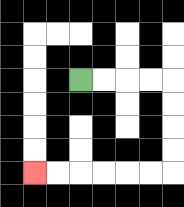{'start': '[3, 3]', 'end': '[1, 7]', 'path_directions': 'R,R,R,R,D,D,D,D,L,L,L,L,L,L', 'path_coordinates': '[[3, 3], [4, 3], [5, 3], [6, 3], [7, 3], [7, 4], [7, 5], [7, 6], [7, 7], [6, 7], [5, 7], [4, 7], [3, 7], [2, 7], [1, 7]]'}